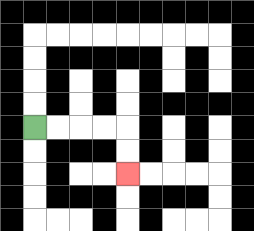{'start': '[1, 5]', 'end': '[5, 7]', 'path_directions': 'R,R,R,R,D,D', 'path_coordinates': '[[1, 5], [2, 5], [3, 5], [4, 5], [5, 5], [5, 6], [5, 7]]'}